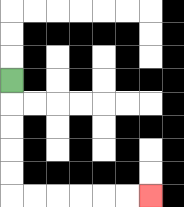{'start': '[0, 3]', 'end': '[6, 8]', 'path_directions': 'D,D,D,D,D,R,R,R,R,R,R', 'path_coordinates': '[[0, 3], [0, 4], [0, 5], [0, 6], [0, 7], [0, 8], [1, 8], [2, 8], [3, 8], [4, 8], [5, 8], [6, 8]]'}